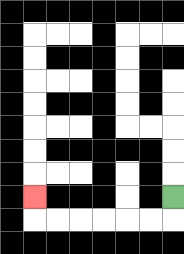{'start': '[7, 8]', 'end': '[1, 8]', 'path_directions': 'D,L,L,L,L,L,L,U', 'path_coordinates': '[[7, 8], [7, 9], [6, 9], [5, 9], [4, 9], [3, 9], [2, 9], [1, 9], [1, 8]]'}